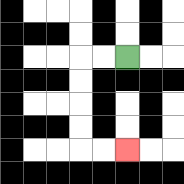{'start': '[5, 2]', 'end': '[5, 6]', 'path_directions': 'L,L,D,D,D,D,R,R', 'path_coordinates': '[[5, 2], [4, 2], [3, 2], [3, 3], [3, 4], [3, 5], [3, 6], [4, 6], [5, 6]]'}